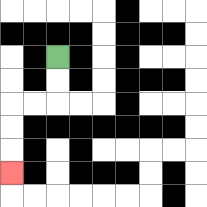{'start': '[2, 2]', 'end': '[0, 7]', 'path_directions': 'D,D,L,L,D,D,D', 'path_coordinates': '[[2, 2], [2, 3], [2, 4], [1, 4], [0, 4], [0, 5], [0, 6], [0, 7]]'}